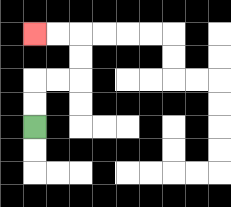{'start': '[1, 5]', 'end': '[1, 1]', 'path_directions': 'U,U,R,R,U,U,L,L', 'path_coordinates': '[[1, 5], [1, 4], [1, 3], [2, 3], [3, 3], [3, 2], [3, 1], [2, 1], [1, 1]]'}